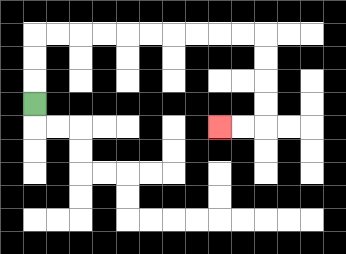{'start': '[1, 4]', 'end': '[9, 5]', 'path_directions': 'U,U,U,R,R,R,R,R,R,R,R,R,R,D,D,D,D,L,L', 'path_coordinates': '[[1, 4], [1, 3], [1, 2], [1, 1], [2, 1], [3, 1], [4, 1], [5, 1], [6, 1], [7, 1], [8, 1], [9, 1], [10, 1], [11, 1], [11, 2], [11, 3], [11, 4], [11, 5], [10, 5], [9, 5]]'}